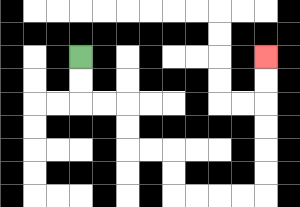{'start': '[3, 2]', 'end': '[11, 2]', 'path_directions': 'D,D,R,R,D,D,R,R,D,D,R,R,R,R,U,U,U,U,U,U', 'path_coordinates': '[[3, 2], [3, 3], [3, 4], [4, 4], [5, 4], [5, 5], [5, 6], [6, 6], [7, 6], [7, 7], [7, 8], [8, 8], [9, 8], [10, 8], [11, 8], [11, 7], [11, 6], [11, 5], [11, 4], [11, 3], [11, 2]]'}